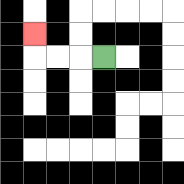{'start': '[4, 2]', 'end': '[1, 1]', 'path_directions': 'L,L,L,U', 'path_coordinates': '[[4, 2], [3, 2], [2, 2], [1, 2], [1, 1]]'}